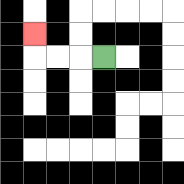{'start': '[4, 2]', 'end': '[1, 1]', 'path_directions': 'L,L,L,U', 'path_coordinates': '[[4, 2], [3, 2], [2, 2], [1, 2], [1, 1]]'}